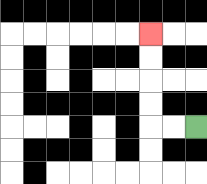{'start': '[8, 5]', 'end': '[6, 1]', 'path_directions': 'L,L,U,U,U,U', 'path_coordinates': '[[8, 5], [7, 5], [6, 5], [6, 4], [6, 3], [6, 2], [6, 1]]'}